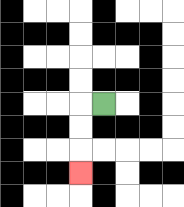{'start': '[4, 4]', 'end': '[3, 7]', 'path_directions': 'L,D,D,D', 'path_coordinates': '[[4, 4], [3, 4], [3, 5], [3, 6], [3, 7]]'}